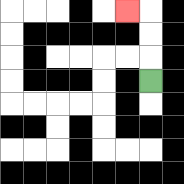{'start': '[6, 3]', 'end': '[5, 0]', 'path_directions': 'U,U,U,L', 'path_coordinates': '[[6, 3], [6, 2], [6, 1], [6, 0], [5, 0]]'}